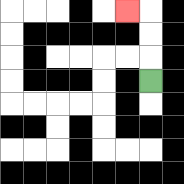{'start': '[6, 3]', 'end': '[5, 0]', 'path_directions': 'U,U,U,L', 'path_coordinates': '[[6, 3], [6, 2], [6, 1], [6, 0], [5, 0]]'}